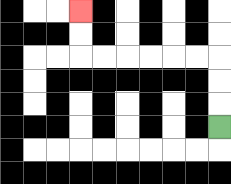{'start': '[9, 5]', 'end': '[3, 0]', 'path_directions': 'U,U,U,L,L,L,L,L,L,U,U', 'path_coordinates': '[[9, 5], [9, 4], [9, 3], [9, 2], [8, 2], [7, 2], [6, 2], [5, 2], [4, 2], [3, 2], [3, 1], [3, 0]]'}